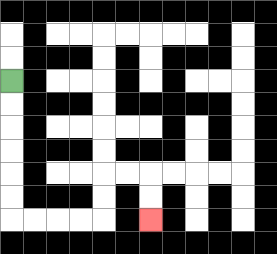{'start': '[0, 3]', 'end': '[6, 9]', 'path_directions': 'D,D,D,D,D,D,R,R,R,R,U,U,R,R,D,D', 'path_coordinates': '[[0, 3], [0, 4], [0, 5], [0, 6], [0, 7], [0, 8], [0, 9], [1, 9], [2, 9], [3, 9], [4, 9], [4, 8], [4, 7], [5, 7], [6, 7], [6, 8], [6, 9]]'}